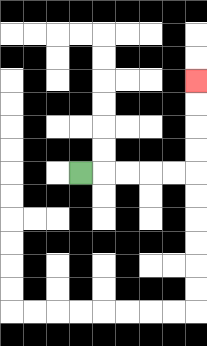{'start': '[3, 7]', 'end': '[8, 3]', 'path_directions': 'R,R,R,R,R,U,U,U,U', 'path_coordinates': '[[3, 7], [4, 7], [5, 7], [6, 7], [7, 7], [8, 7], [8, 6], [8, 5], [8, 4], [8, 3]]'}